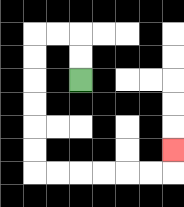{'start': '[3, 3]', 'end': '[7, 6]', 'path_directions': 'U,U,L,L,D,D,D,D,D,D,R,R,R,R,R,R,U', 'path_coordinates': '[[3, 3], [3, 2], [3, 1], [2, 1], [1, 1], [1, 2], [1, 3], [1, 4], [1, 5], [1, 6], [1, 7], [2, 7], [3, 7], [4, 7], [5, 7], [6, 7], [7, 7], [7, 6]]'}